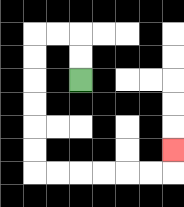{'start': '[3, 3]', 'end': '[7, 6]', 'path_directions': 'U,U,L,L,D,D,D,D,D,D,R,R,R,R,R,R,U', 'path_coordinates': '[[3, 3], [3, 2], [3, 1], [2, 1], [1, 1], [1, 2], [1, 3], [1, 4], [1, 5], [1, 6], [1, 7], [2, 7], [3, 7], [4, 7], [5, 7], [6, 7], [7, 7], [7, 6]]'}